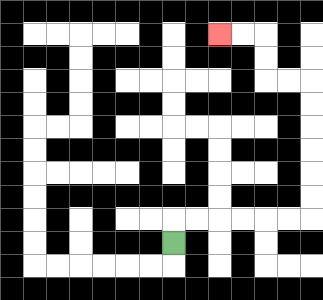{'start': '[7, 10]', 'end': '[9, 1]', 'path_directions': 'U,R,R,R,R,R,R,U,U,U,U,U,U,L,L,U,U,L,L', 'path_coordinates': '[[7, 10], [7, 9], [8, 9], [9, 9], [10, 9], [11, 9], [12, 9], [13, 9], [13, 8], [13, 7], [13, 6], [13, 5], [13, 4], [13, 3], [12, 3], [11, 3], [11, 2], [11, 1], [10, 1], [9, 1]]'}